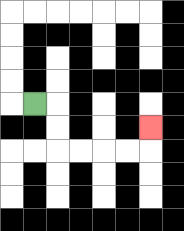{'start': '[1, 4]', 'end': '[6, 5]', 'path_directions': 'R,D,D,R,R,R,R,U', 'path_coordinates': '[[1, 4], [2, 4], [2, 5], [2, 6], [3, 6], [4, 6], [5, 6], [6, 6], [6, 5]]'}